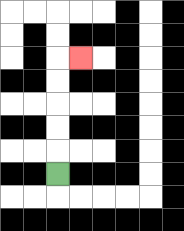{'start': '[2, 7]', 'end': '[3, 2]', 'path_directions': 'U,U,U,U,U,R', 'path_coordinates': '[[2, 7], [2, 6], [2, 5], [2, 4], [2, 3], [2, 2], [3, 2]]'}